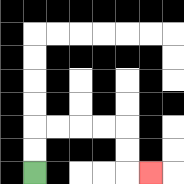{'start': '[1, 7]', 'end': '[6, 7]', 'path_directions': 'U,U,R,R,R,R,D,D,R', 'path_coordinates': '[[1, 7], [1, 6], [1, 5], [2, 5], [3, 5], [4, 5], [5, 5], [5, 6], [5, 7], [6, 7]]'}